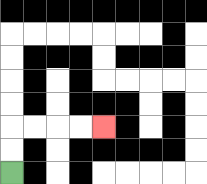{'start': '[0, 7]', 'end': '[4, 5]', 'path_directions': 'U,U,R,R,R,R', 'path_coordinates': '[[0, 7], [0, 6], [0, 5], [1, 5], [2, 5], [3, 5], [4, 5]]'}